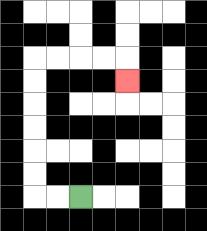{'start': '[3, 8]', 'end': '[5, 3]', 'path_directions': 'L,L,U,U,U,U,U,U,R,R,R,R,D', 'path_coordinates': '[[3, 8], [2, 8], [1, 8], [1, 7], [1, 6], [1, 5], [1, 4], [1, 3], [1, 2], [2, 2], [3, 2], [4, 2], [5, 2], [5, 3]]'}